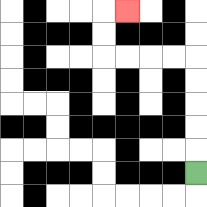{'start': '[8, 7]', 'end': '[5, 0]', 'path_directions': 'U,U,U,U,U,L,L,L,L,U,U,R', 'path_coordinates': '[[8, 7], [8, 6], [8, 5], [8, 4], [8, 3], [8, 2], [7, 2], [6, 2], [5, 2], [4, 2], [4, 1], [4, 0], [5, 0]]'}